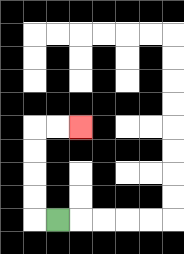{'start': '[2, 9]', 'end': '[3, 5]', 'path_directions': 'L,U,U,U,U,R,R', 'path_coordinates': '[[2, 9], [1, 9], [1, 8], [1, 7], [1, 6], [1, 5], [2, 5], [3, 5]]'}